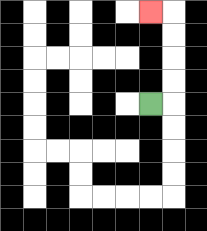{'start': '[6, 4]', 'end': '[6, 0]', 'path_directions': 'R,U,U,U,U,L', 'path_coordinates': '[[6, 4], [7, 4], [7, 3], [7, 2], [7, 1], [7, 0], [6, 0]]'}